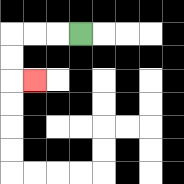{'start': '[3, 1]', 'end': '[1, 3]', 'path_directions': 'L,L,L,D,D,R', 'path_coordinates': '[[3, 1], [2, 1], [1, 1], [0, 1], [0, 2], [0, 3], [1, 3]]'}